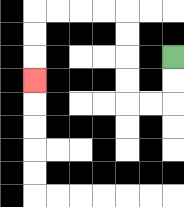{'start': '[7, 2]', 'end': '[1, 3]', 'path_directions': 'D,D,L,L,U,U,U,U,L,L,L,L,D,D,D', 'path_coordinates': '[[7, 2], [7, 3], [7, 4], [6, 4], [5, 4], [5, 3], [5, 2], [5, 1], [5, 0], [4, 0], [3, 0], [2, 0], [1, 0], [1, 1], [1, 2], [1, 3]]'}